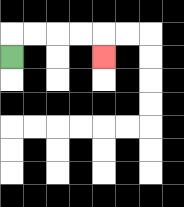{'start': '[0, 2]', 'end': '[4, 2]', 'path_directions': 'U,R,R,R,R,D', 'path_coordinates': '[[0, 2], [0, 1], [1, 1], [2, 1], [3, 1], [4, 1], [4, 2]]'}